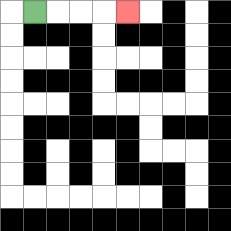{'start': '[1, 0]', 'end': '[5, 0]', 'path_directions': 'R,R,R,R', 'path_coordinates': '[[1, 0], [2, 0], [3, 0], [4, 0], [5, 0]]'}